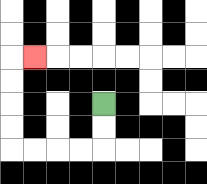{'start': '[4, 4]', 'end': '[1, 2]', 'path_directions': 'D,D,L,L,L,L,U,U,U,U,R', 'path_coordinates': '[[4, 4], [4, 5], [4, 6], [3, 6], [2, 6], [1, 6], [0, 6], [0, 5], [0, 4], [0, 3], [0, 2], [1, 2]]'}